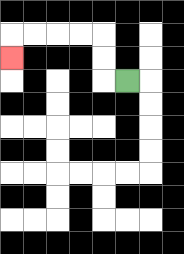{'start': '[5, 3]', 'end': '[0, 2]', 'path_directions': 'L,U,U,L,L,L,L,D', 'path_coordinates': '[[5, 3], [4, 3], [4, 2], [4, 1], [3, 1], [2, 1], [1, 1], [0, 1], [0, 2]]'}